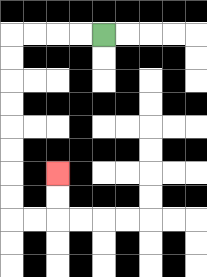{'start': '[4, 1]', 'end': '[2, 7]', 'path_directions': 'L,L,L,L,D,D,D,D,D,D,D,D,R,R,U,U', 'path_coordinates': '[[4, 1], [3, 1], [2, 1], [1, 1], [0, 1], [0, 2], [0, 3], [0, 4], [0, 5], [0, 6], [0, 7], [0, 8], [0, 9], [1, 9], [2, 9], [2, 8], [2, 7]]'}